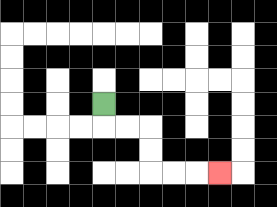{'start': '[4, 4]', 'end': '[9, 7]', 'path_directions': 'D,R,R,D,D,R,R,R', 'path_coordinates': '[[4, 4], [4, 5], [5, 5], [6, 5], [6, 6], [6, 7], [7, 7], [8, 7], [9, 7]]'}